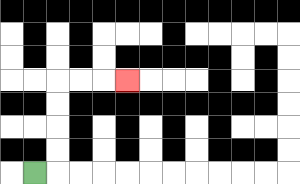{'start': '[1, 7]', 'end': '[5, 3]', 'path_directions': 'R,U,U,U,U,R,R,R', 'path_coordinates': '[[1, 7], [2, 7], [2, 6], [2, 5], [2, 4], [2, 3], [3, 3], [4, 3], [5, 3]]'}